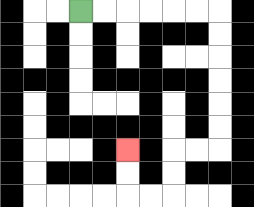{'start': '[3, 0]', 'end': '[5, 6]', 'path_directions': 'R,R,R,R,R,R,D,D,D,D,D,D,L,L,D,D,L,L,U,U', 'path_coordinates': '[[3, 0], [4, 0], [5, 0], [6, 0], [7, 0], [8, 0], [9, 0], [9, 1], [9, 2], [9, 3], [9, 4], [9, 5], [9, 6], [8, 6], [7, 6], [7, 7], [7, 8], [6, 8], [5, 8], [5, 7], [5, 6]]'}